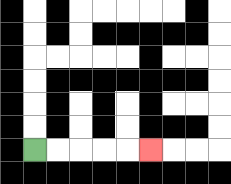{'start': '[1, 6]', 'end': '[6, 6]', 'path_directions': 'R,R,R,R,R', 'path_coordinates': '[[1, 6], [2, 6], [3, 6], [4, 6], [5, 6], [6, 6]]'}